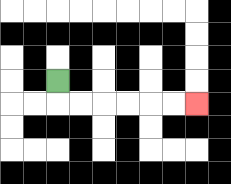{'start': '[2, 3]', 'end': '[8, 4]', 'path_directions': 'D,R,R,R,R,R,R', 'path_coordinates': '[[2, 3], [2, 4], [3, 4], [4, 4], [5, 4], [6, 4], [7, 4], [8, 4]]'}